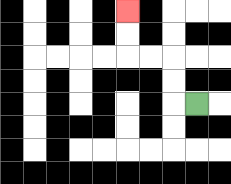{'start': '[8, 4]', 'end': '[5, 0]', 'path_directions': 'L,U,U,L,L,U,U', 'path_coordinates': '[[8, 4], [7, 4], [7, 3], [7, 2], [6, 2], [5, 2], [5, 1], [5, 0]]'}